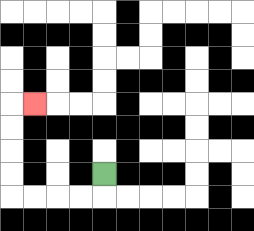{'start': '[4, 7]', 'end': '[1, 4]', 'path_directions': 'D,L,L,L,L,U,U,U,U,R', 'path_coordinates': '[[4, 7], [4, 8], [3, 8], [2, 8], [1, 8], [0, 8], [0, 7], [0, 6], [0, 5], [0, 4], [1, 4]]'}